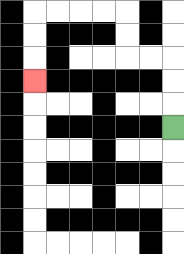{'start': '[7, 5]', 'end': '[1, 3]', 'path_directions': 'U,U,U,L,L,U,U,L,L,L,L,D,D,D', 'path_coordinates': '[[7, 5], [7, 4], [7, 3], [7, 2], [6, 2], [5, 2], [5, 1], [5, 0], [4, 0], [3, 0], [2, 0], [1, 0], [1, 1], [1, 2], [1, 3]]'}